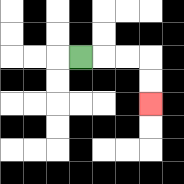{'start': '[3, 2]', 'end': '[6, 4]', 'path_directions': 'R,R,R,D,D', 'path_coordinates': '[[3, 2], [4, 2], [5, 2], [6, 2], [6, 3], [6, 4]]'}